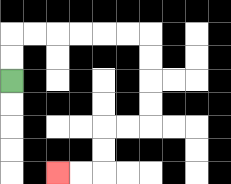{'start': '[0, 3]', 'end': '[2, 7]', 'path_directions': 'U,U,R,R,R,R,R,R,D,D,D,D,L,L,D,D,L,L', 'path_coordinates': '[[0, 3], [0, 2], [0, 1], [1, 1], [2, 1], [3, 1], [4, 1], [5, 1], [6, 1], [6, 2], [6, 3], [6, 4], [6, 5], [5, 5], [4, 5], [4, 6], [4, 7], [3, 7], [2, 7]]'}